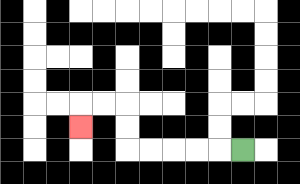{'start': '[10, 6]', 'end': '[3, 5]', 'path_directions': 'L,L,L,L,L,U,U,L,L,D', 'path_coordinates': '[[10, 6], [9, 6], [8, 6], [7, 6], [6, 6], [5, 6], [5, 5], [5, 4], [4, 4], [3, 4], [3, 5]]'}